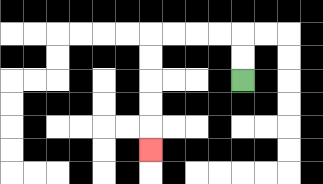{'start': '[10, 3]', 'end': '[6, 6]', 'path_directions': 'U,U,L,L,L,L,D,D,D,D,D', 'path_coordinates': '[[10, 3], [10, 2], [10, 1], [9, 1], [8, 1], [7, 1], [6, 1], [6, 2], [6, 3], [6, 4], [6, 5], [6, 6]]'}